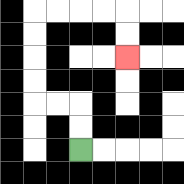{'start': '[3, 6]', 'end': '[5, 2]', 'path_directions': 'U,U,L,L,U,U,U,U,R,R,R,R,D,D', 'path_coordinates': '[[3, 6], [3, 5], [3, 4], [2, 4], [1, 4], [1, 3], [1, 2], [1, 1], [1, 0], [2, 0], [3, 0], [4, 0], [5, 0], [5, 1], [5, 2]]'}